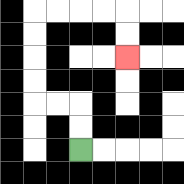{'start': '[3, 6]', 'end': '[5, 2]', 'path_directions': 'U,U,L,L,U,U,U,U,R,R,R,R,D,D', 'path_coordinates': '[[3, 6], [3, 5], [3, 4], [2, 4], [1, 4], [1, 3], [1, 2], [1, 1], [1, 0], [2, 0], [3, 0], [4, 0], [5, 0], [5, 1], [5, 2]]'}